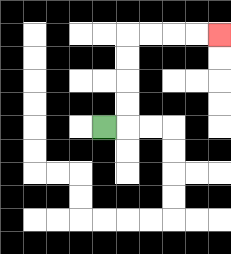{'start': '[4, 5]', 'end': '[9, 1]', 'path_directions': 'R,U,U,U,U,R,R,R,R', 'path_coordinates': '[[4, 5], [5, 5], [5, 4], [5, 3], [5, 2], [5, 1], [6, 1], [7, 1], [8, 1], [9, 1]]'}